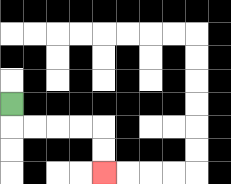{'start': '[0, 4]', 'end': '[4, 7]', 'path_directions': 'D,R,R,R,R,D,D', 'path_coordinates': '[[0, 4], [0, 5], [1, 5], [2, 5], [3, 5], [4, 5], [4, 6], [4, 7]]'}